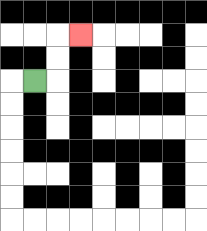{'start': '[1, 3]', 'end': '[3, 1]', 'path_directions': 'R,U,U,R', 'path_coordinates': '[[1, 3], [2, 3], [2, 2], [2, 1], [3, 1]]'}